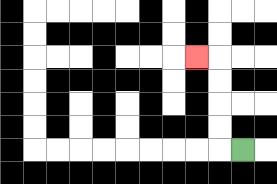{'start': '[10, 6]', 'end': '[8, 2]', 'path_directions': 'L,U,U,U,U,L', 'path_coordinates': '[[10, 6], [9, 6], [9, 5], [9, 4], [9, 3], [9, 2], [8, 2]]'}